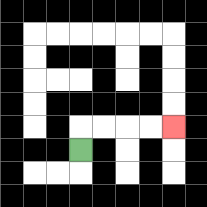{'start': '[3, 6]', 'end': '[7, 5]', 'path_directions': 'U,R,R,R,R', 'path_coordinates': '[[3, 6], [3, 5], [4, 5], [5, 5], [6, 5], [7, 5]]'}